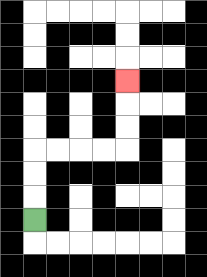{'start': '[1, 9]', 'end': '[5, 3]', 'path_directions': 'U,U,U,R,R,R,R,U,U,U', 'path_coordinates': '[[1, 9], [1, 8], [1, 7], [1, 6], [2, 6], [3, 6], [4, 6], [5, 6], [5, 5], [5, 4], [5, 3]]'}